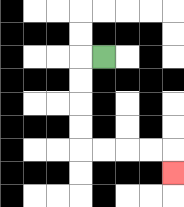{'start': '[4, 2]', 'end': '[7, 7]', 'path_directions': 'L,D,D,D,D,R,R,R,R,D', 'path_coordinates': '[[4, 2], [3, 2], [3, 3], [3, 4], [3, 5], [3, 6], [4, 6], [5, 6], [6, 6], [7, 6], [7, 7]]'}